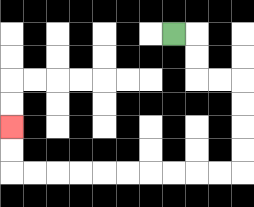{'start': '[7, 1]', 'end': '[0, 5]', 'path_directions': 'R,D,D,R,R,D,D,D,D,L,L,L,L,L,L,L,L,L,L,U,U', 'path_coordinates': '[[7, 1], [8, 1], [8, 2], [8, 3], [9, 3], [10, 3], [10, 4], [10, 5], [10, 6], [10, 7], [9, 7], [8, 7], [7, 7], [6, 7], [5, 7], [4, 7], [3, 7], [2, 7], [1, 7], [0, 7], [0, 6], [0, 5]]'}